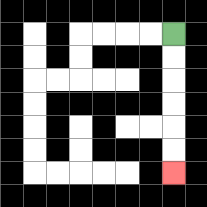{'start': '[7, 1]', 'end': '[7, 7]', 'path_directions': 'D,D,D,D,D,D', 'path_coordinates': '[[7, 1], [7, 2], [7, 3], [7, 4], [7, 5], [7, 6], [7, 7]]'}